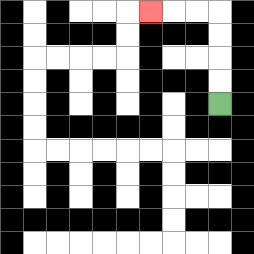{'start': '[9, 4]', 'end': '[6, 0]', 'path_directions': 'U,U,U,U,L,L,L', 'path_coordinates': '[[9, 4], [9, 3], [9, 2], [9, 1], [9, 0], [8, 0], [7, 0], [6, 0]]'}